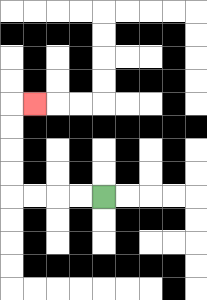{'start': '[4, 8]', 'end': '[1, 4]', 'path_directions': 'L,L,L,L,U,U,U,U,R', 'path_coordinates': '[[4, 8], [3, 8], [2, 8], [1, 8], [0, 8], [0, 7], [0, 6], [0, 5], [0, 4], [1, 4]]'}